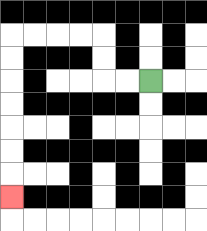{'start': '[6, 3]', 'end': '[0, 8]', 'path_directions': 'L,L,U,U,L,L,L,L,D,D,D,D,D,D,D', 'path_coordinates': '[[6, 3], [5, 3], [4, 3], [4, 2], [4, 1], [3, 1], [2, 1], [1, 1], [0, 1], [0, 2], [0, 3], [0, 4], [0, 5], [0, 6], [0, 7], [0, 8]]'}